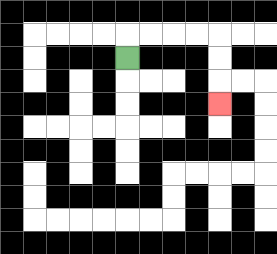{'start': '[5, 2]', 'end': '[9, 4]', 'path_directions': 'U,R,R,R,R,D,D,D', 'path_coordinates': '[[5, 2], [5, 1], [6, 1], [7, 1], [8, 1], [9, 1], [9, 2], [9, 3], [9, 4]]'}